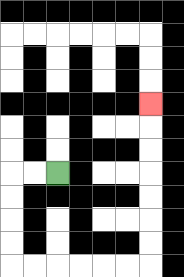{'start': '[2, 7]', 'end': '[6, 4]', 'path_directions': 'L,L,D,D,D,D,R,R,R,R,R,R,U,U,U,U,U,U,U', 'path_coordinates': '[[2, 7], [1, 7], [0, 7], [0, 8], [0, 9], [0, 10], [0, 11], [1, 11], [2, 11], [3, 11], [4, 11], [5, 11], [6, 11], [6, 10], [6, 9], [6, 8], [6, 7], [6, 6], [6, 5], [6, 4]]'}